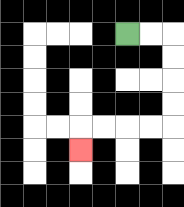{'start': '[5, 1]', 'end': '[3, 6]', 'path_directions': 'R,R,D,D,D,D,L,L,L,L,D', 'path_coordinates': '[[5, 1], [6, 1], [7, 1], [7, 2], [7, 3], [7, 4], [7, 5], [6, 5], [5, 5], [4, 5], [3, 5], [3, 6]]'}